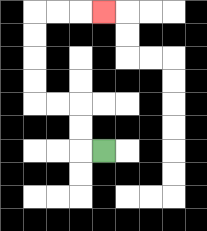{'start': '[4, 6]', 'end': '[4, 0]', 'path_directions': 'L,U,U,L,L,U,U,U,U,R,R,R', 'path_coordinates': '[[4, 6], [3, 6], [3, 5], [3, 4], [2, 4], [1, 4], [1, 3], [1, 2], [1, 1], [1, 0], [2, 0], [3, 0], [4, 0]]'}